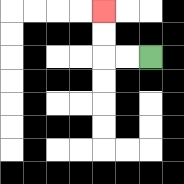{'start': '[6, 2]', 'end': '[4, 0]', 'path_directions': 'L,L,U,U', 'path_coordinates': '[[6, 2], [5, 2], [4, 2], [4, 1], [4, 0]]'}